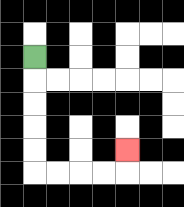{'start': '[1, 2]', 'end': '[5, 6]', 'path_directions': 'D,D,D,D,D,R,R,R,R,U', 'path_coordinates': '[[1, 2], [1, 3], [1, 4], [1, 5], [1, 6], [1, 7], [2, 7], [3, 7], [4, 7], [5, 7], [5, 6]]'}